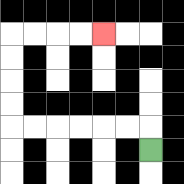{'start': '[6, 6]', 'end': '[4, 1]', 'path_directions': 'U,L,L,L,L,L,L,U,U,U,U,R,R,R,R', 'path_coordinates': '[[6, 6], [6, 5], [5, 5], [4, 5], [3, 5], [2, 5], [1, 5], [0, 5], [0, 4], [0, 3], [0, 2], [0, 1], [1, 1], [2, 1], [3, 1], [4, 1]]'}